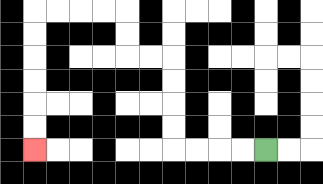{'start': '[11, 6]', 'end': '[1, 6]', 'path_directions': 'L,L,L,L,U,U,U,U,L,L,U,U,L,L,L,L,D,D,D,D,D,D', 'path_coordinates': '[[11, 6], [10, 6], [9, 6], [8, 6], [7, 6], [7, 5], [7, 4], [7, 3], [7, 2], [6, 2], [5, 2], [5, 1], [5, 0], [4, 0], [3, 0], [2, 0], [1, 0], [1, 1], [1, 2], [1, 3], [1, 4], [1, 5], [1, 6]]'}